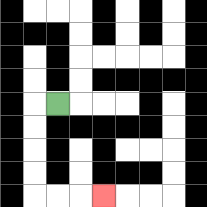{'start': '[2, 4]', 'end': '[4, 8]', 'path_directions': 'L,D,D,D,D,R,R,R', 'path_coordinates': '[[2, 4], [1, 4], [1, 5], [1, 6], [1, 7], [1, 8], [2, 8], [3, 8], [4, 8]]'}